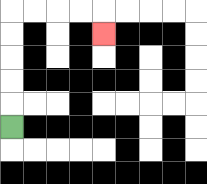{'start': '[0, 5]', 'end': '[4, 1]', 'path_directions': 'U,U,U,U,U,R,R,R,R,D', 'path_coordinates': '[[0, 5], [0, 4], [0, 3], [0, 2], [0, 1], [0, 0], [1, 0], [2, 0], [3, 0], [4, 0], [4, 1]]'}